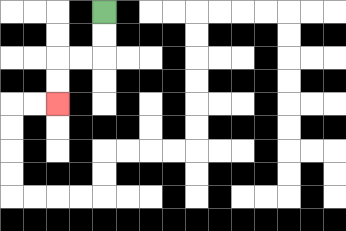{'start': '[4, 0]', 'end': '[2, 4]', 'path_directions': 'D,D,L,L,D,D', 'path_coordinates': '[[4, 0], [4, 1], [4, 2], [3, 2], [2, 2], [2, 3], [2, 4]]'}